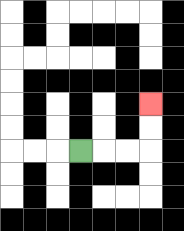{'start': '[3, 6]', 'end': '[6, 4]', 'path_directions': 'R,R,R,U,U', 'path_coordinates': '[[3, 6], [4, 6], [5, 6], [6, 6], [6, 5], [6, 4]]'}